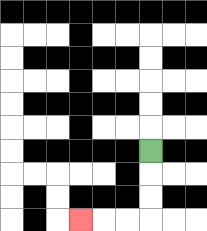{'start': '[6, 6]', 'end': '[3, 9]', 'path_directions': 'D,D,D,L,L,L', 'path_coordinates': '[[6, 6], [6, 7], [6, 8], [6, 9], [5, 9], [4, 9], [3, 9]]'}